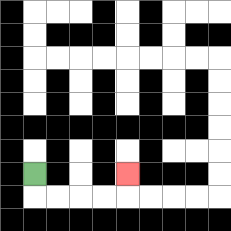{'start': '[1, 7]', 'end': '[5, 7]', 'path_directions': 'D,R,R,R,R,U', 'path_coordinates': '[[1, 7], [1, 8], [2, 8], [3, 8], [4, 8], [5, 8], [5, 7]]'}